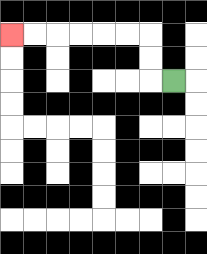{'start': '[7, 3]', 'end': '[0, 1]', 'path_directions': 'L,U,U,L,L,L,L,L,L', 'path_coordinates': '[[7, 3], [6, 3], [6, 2], [6, 1], [5, 1], [4, 1], [3, 1], [2, 1], [1, 1], [0, 1]]'}